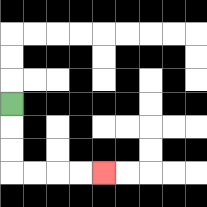{'start': '[0, 4]', 'end': '[4, 7]', 'path_directions': 'D,D,D,R,R,R,R', 'path_coordinates': '[[0, 4], [0, 5], [0, 6], [0, 7], [1, 7], [2, 7], [3, 7], [4, 7]]'}